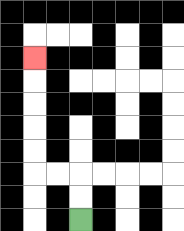{'start': '[3, 9]', 'end': '[1, 2]', 'path_directions': 'U,U,L,L,U,U,U,U,U', 'path_coordinates': '[[3, 9], [3, 8], [3, 7], [2, 7], [1, 7], [1, 6], [1, 5], [1, 4], [1, 3], [1, 2]]'}